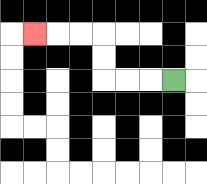{'start': '[7, 3]', 'end': '[1, 1]', 'path_directions': 'L,L,L,U,U,L,L,L', 'path_coordinates': '[[7, 3], [6, 3], [5, 3], [4, 3], [4, 2], [4, 1], [3, 1], [2, 1], [1, 1]]'}